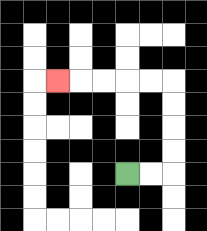{'start': '[5, 7]', 'end': '[2, 3]', 'path_directions': 'R,R,U,U,U,U,L,L,L,L,L', 'path_coordinates': '[[5, 7], [6, 7], [7, 7], [7, 6], [7, 5], [7, 4], [7, 3], [6, 3], [5, 3], [4, 3], [3, 3], [2, 3]]'}